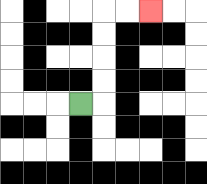{'start': '[3, 4]', 'end': '[6, 0]', 'path_directions': 'R,U,U,U,U,R,R', 'path_coordinates': '[[3, 4], [4, 4], [4, 3], [4, 2], [4, 1], [4, 0], [5, 0], [6, 0]]'}